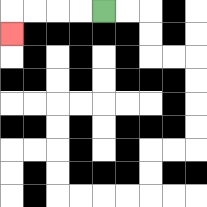{'start': '[4, 0]', 'end': '[0, 1]', 'path_directions': 'L,L,L,L,D', 'path_coordinates': '[[4, 0], [3, 0], [2, 0], [1, 0], [0, 0], [0, 1]]'}